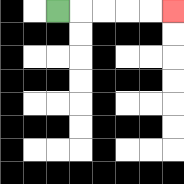{'start': '[2, 0]', 'end': '[7, 0]', 'path_directions': 'R,R,R,R,R', 'path_coordinates': '[[2, 0], [3, 0], [4, 0], [5, 0], [6, 0], [7, 0]]'}